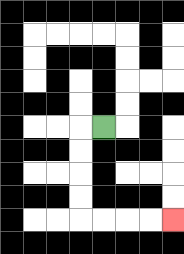{'start': '[4, 5]', 'end': '[7, 9]', 'path_directions': 'L,D,D,D,D,R,R,R,R', 'path_coordinates': '[[4, 5], [3, 5], [3, 6], [3, 7], [3, 8], [3, 9], [4, 9], [5, 9], [6, 9], [7, 9]]'}